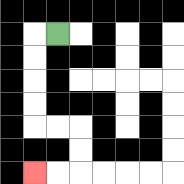{'start': '[2, 1]', 'end': '[1, 7]', 'path_directions': 'L,D,D,D,D,R,R,D,D,L,L', 'path_coordinates': '[[2, 1], [1, 1], [1, 2], [1, 3], [1, 4], [1, 5], [2, 5], [3, 5], [3, 6], [3, 7], [2, 7], [1, 7]]'}